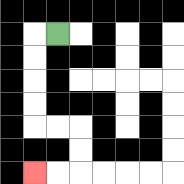{'start': '[2, 1]', 'end': '[1, 7]', 'path_directions': 'L,D,D,D,D,R,R,D,D,L,L', 'path_coordinates': '[[2, 1], [1, 1], [1, 2], [1, 3], [1, 4], [1, 5], [2, 5], [3, 5], [3, 6], [3, 7], [2, 7], [1, 7]]'}